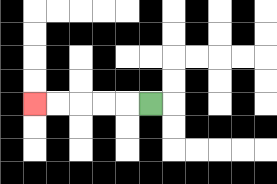{'start': '[6, 4]', 'end': '[1, 4]', 'path_directions': 'L,L,L,L,L', 'path_coordinates': '[[6, 4], [5, 4], [4, 4], [3, 4], [2, 4], [1, 4]]'}